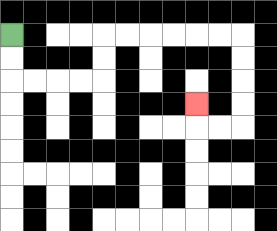{'start': '[0, 1]', 'end': '[8, 4]', 'path_directions': 'D,D,R,R,R,R,U,U,R,R,R,R,R,R,D,D,D,D,L,L,U', 'path_coordinates': '[[0, 1], [0, 2], [0, 3], [1, 3], [2, 3], [3, 3], [4, 3], [4, 2], [4, 1], [5, 1], [6, 1], [7, 1], [8, 1], [9, 1], [10, 1], [10, 2], [10, 3], [10, 4], [10, 5], [9, 5], [8, 5], [8, 4]]'}